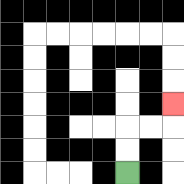{'start': '[5, 7]', 'end': '[7, 4]', 'path_directions': 'U,U,R,R,U', 'path_coordinates': '[[5, 7], [5, 6], [5, 5], [6, 5], [7, 5], [7, 4]]'}